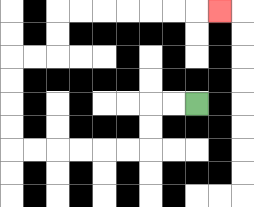{'start': '[8, 4]', 'end': '[9, 0]', 'path_directions': 'L,L,D,D,L,L,L,L,L,L,U,U,U,U,R,R,U,U,R,R,R,R,R,R,R', 'path_coordinates': '[[8, 4], [7, 4], [6, 4], [6, 5], [6, 6], [5, 6], [4, 6], [3, 6], [2, 6], [1, 6], [0, 6], [0, 5], [0, 4], [0, 3], [0, 2], [1, 2], [2, 2], [2, 1], [2, 0], [3, 0], [4, 0], [5, 0], [6, 0], [7, 0], [8, 0], [9, 0]]'}